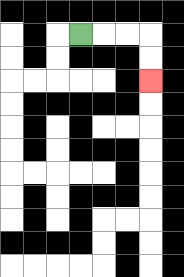{'start': '[3, 1]', 'end': '[6, 3]', 'path_directions': 'R,R,R,D,D', 'path_coordinates': '[[3, 1], [4, 1], [5, 1], [6, 1], [6, 2], [6, 3]]'}